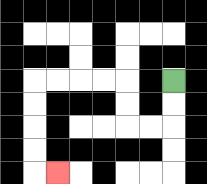{'start': '[7, 3]', 'end': '[2, 7]', 'path_directions': 'D,D,L,L,U,U,L,L,L,L,D,D,D,D,R', 'path_coordinates': '[[7, 3], [7, 4], [7, 5], [6, 5], [5, 5], [5, 4], [5, 3], [4, 3], [3, 3], [2, 3], [1, 3], [1, 4], [1, 5], [1, 6], [1, 7], [2, 7]]'}